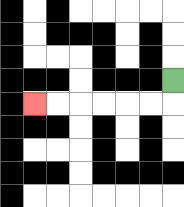{'start': '[7, 3]', 'end': '[1, 4]', 'path_directions': 'D,L,L,L,L,L,L', 'path_coordinates': '[[7, 3], [7, 4], [6, 4], [5, 4], [4, 4], [3, 4], [2, 4], [1, 4]]'}